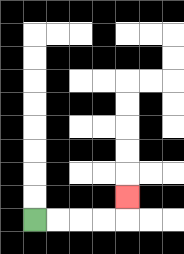{'start': '[1, 9]', 'end': '[5, 8]', 'path_directions': 'R,R,R,R,U', 'path_coordinates': '[[1, 9], [2, 9], [3, 9], [4, 9], [5, 9], [5, 8]]'}